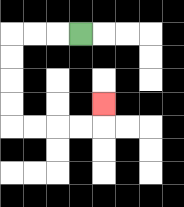{'start': '[3, 1]', 'end': '[4, 4]', 'path_directions': 'L,L,L,D,D,D,D,R,R,R,R,U', 'path_coordinates': '[[3, 1], [2, 1], [1, 1], [0, 1], [0, 2], [0, 3], [0, 4], [0, 5], [1, 5], [2, 5], [3, 5], [4, 5], [4, 4]]'}